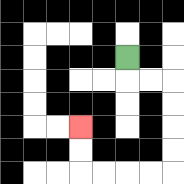{'start': '[5, 2]', 'end': '[3, 5]', 'path_directions': 'D,R,R,D,D,D,D,L,L,L,L,U,U', 'path_coordinates': '[[5, 2], [5, 3], [6, 3], [7, 3], [7, 4], [7, 5], [7, 6], [7, 7], [6, 7], [5, 7], [4, 7], [3, 7], [3, 6], [3, 5]]'}